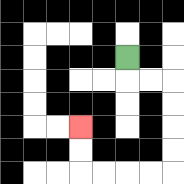{'start': '[5, 2]', 'end': '[3, 5]', 'path_directions': 'D,R,R,D,D,D,D,L,L,L,L,U,U', 'path_coordinates': '[[5, 2], [5, 3], [6, 3], [7, 3], [7, 4], [7, 5], [7, 6], [7, 7], [6, 7], [5, 7], [4, 7], [3, 7], [3, 6], [3, 5]]'}